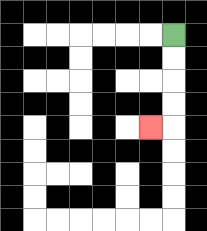{'start': '[7, 1]', 'end': '[6, 5]', 'path_directions': 'D,D,D,D,L', 'path_coordinates': '[[7, 1], [7, 2], [7, 3], [7, 4], [7, 5], [6, 5]]'}